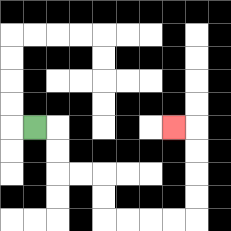{'start': '[1, 5]', 'end': '[7, 5]', 'path_directions': 'R,D,D,R,R,D,D,R,R,R,R,U,U,U,U,L', 'path_coordinates': '[[1, 5], [2, 5], [2, 6], [2, 7], [3, 7], [4, 7], [4, 8], [4, 9], [5, 9], [6, 9], [7, 9], [8, 9], [8, 8], [8, 7], [8, 6], [8, 5], [7, 5]]'}